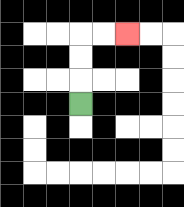{'start': '[3, 4]', 'end': '[5, 1]', 'path_directions': 'U,U,U,R,R', 'path_coordinates': '[[3, 4], [3, 3], [3, 2], [3, 1], [4, 1], [5, 1]]'}